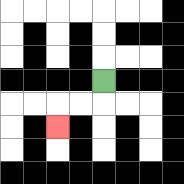{'start': '[4, 3]', 'end': '[2, 5]', 'path_directions': 'D,L,L,D', 'path_coordinates': '[[4, 3], [4, 4], [3, 4], [2, 4], [2, 5]]'}